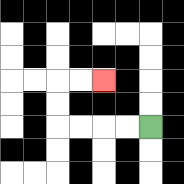{'start': '[6, 5]', 'end': '[4, 3]', 'path_directions': 'L,L,L,L,U,U,R,R', 'path_coordinates': '[[6, 5], [5, 5], [4, 5], [3, 5], [2, 5], [2, 4], [2, 3], [3, 3], [4, 3]]'}